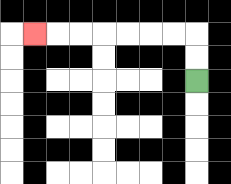{'start': '[8, 3]', 'end': '[1, 1]', 'path_directions': 'U,U,L,L,L,L,L,L,L', 'path_coordinates': '[[8, 3], [8, 2], [8, 1], [7, 1], [6, 1], [5, 1], [4, 1], [3, 1], [2, 1], [1, 1]]'}